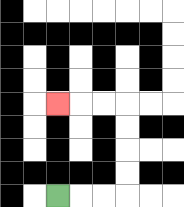{'start': '[2, 8]', 'end': '[2, 4]', 'path_directions': 'R,R,R,U,U,U,U,L,L,L', 'path_coordinates': '[[2, 8], [3, 8], [4, 8], [5, 8], [5, 7], [5, 6], [5, 5], [5, 4], [4, 4], [3, 4], [2, 4]]'}